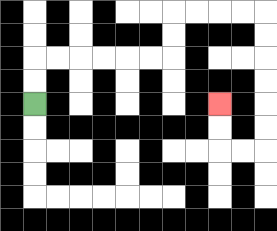{'start': '[1, 4]', 'end': '[9, 4]', 'path_directions': 'U,U,R,R,R,R,R,R,U,U,R,R,R,R,D,D,D,D,D,D,L,L,U,U', 'path_coordinates': '[[1, 4], [1, 3], [1, 2], [2, 2], [3, 2], [4, 2], [5, 2], [6, 2], [7, 2], [7, 1], [7, 0], [8, 0], [9, 0], [10, 0], [11, 0], [11, 1], [11, 2], [11, 3], [11, 4], [11, 5], [11, 6], [10, 6], [9, 6], [9, 5], [9, 4]]'}